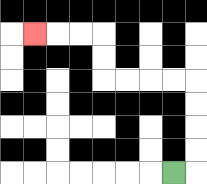{'start': '[7, 7]', 'end': '[1, 1]', 'path_directions': 'R,U,U,U,U,L,L,L,L,U,U,L,L,L', 'path_coordinates': '[[7, 7], [8, 7], [8, 6], [8, 5], [8, 4], [8, 3], [7, 3], [6, 3], [5, 3], [4, 3], [4, 2], [4, 1], [3, 1], [2, 1], [1, 1]]'}